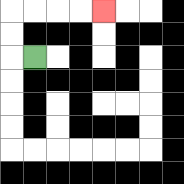{'start': '[1, 2]', 'end': '[4, 0]', 'path_directions': 'L,U,U,R,R,R,R', 'path_coordinates': '[[1, 2], [0, 2], [0, 1], [0, 0], [1, 0], [2, 0], [3, 0], [4, 0]]'}